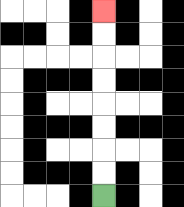{'start': '[4, 8]', 'end': '[4, 0]', 'path_directions': 'U,U,U,U,U,U,U,U', 'path_coordinates': '[[4, 8], [4, 7], [4, 6], [4, 5], [4, 4], [4, 3], [4, 2], [4, 1], [4, 0]]'}